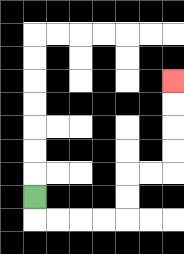{'start': '[1, 8]', 'end': '[7, 3]', 'path_directions': 'D,R,R,R,R,U,U,R,R,U,U,U,U', 'path_coordinates': '[[1, 8], [1, 9], [2, 9], [3, 9], [4, 9], [5, 9], [5, 8], [5, 7], [6, 7], [7, 7], [7, 6], [7, 5], [7, 4], [7, 3]]'}